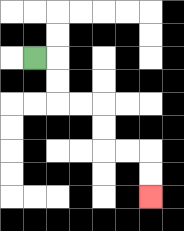{'start': '[1, 2]', 'end': '[6, 8]', 'path_directions': 'R,D,D,R,R,D,D,R,R,D,D', 'path_coordinates': '[[1, 2], [2, 2], [2, 3], [2, 4], [3, 4], [4, 4], [4, 5], [4, 6], [5, 6], [6, 6], [6, 7], [6, 8]]'}